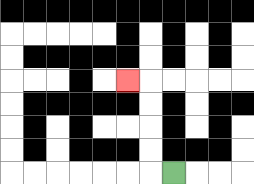{'start': '[7, 7]', 'end': '[5, 3]', 'path_directions': 'L,U,U,U,U,L', 'path_coordinates': '[[7, 7], [6, 7], [6, 6], [6, 5], [6, 4], [6, 3], [5, 3]]'}